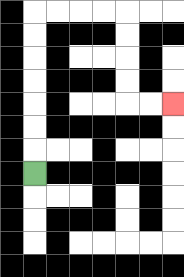{'start': '[1, 7]', 'end': '[7, 4]', 'path_directions': 'U,U,U,U,U,U,U,R,R,R,R,D,D,D,D,R,R', 'path_coordinates': '[[1, 7], [1, 6], [1, 5], [1, 4], [1, 3], [1, 2], [1, 1], [1, 0], [2, 0], [3, 0], [4, 0], [5, 0], [5, 1], [5, 2], [5, 3], [5, 4], [6, 4], [7, 4]]'}